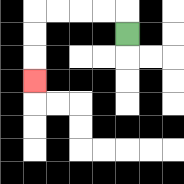{'start': '[5, 1]', 'end': '[1, 3]', 'path_directions': 'U,L,L,L,L,D,D,D', 'path_coordinates': '[[5, 1], [5, 0], [4, 0], [3, 0], [2, 0], [1, 0], [1, 1], [1, 2], [1, 3]]'}